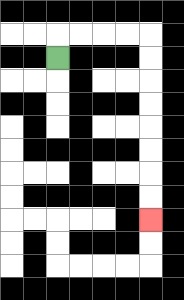{'start': '[2, 2]', 'end': '[6, 9]', 'path_directions': 'U,R,R,R,R,D,D,D,D,D,D,D,D', 'path_coordinates': '[[2, 2], [2, 1], [3, 1], [4, 1], [5, 1], [6, 1], [6, 2], [6, 3], [6, 4], [6, 5], [6, 6], [6, 7], [6, 8], [6, 9]]'}